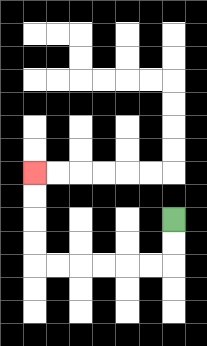{'start': '[7, 9]', 'end': '[1, 7]', 'path_directions': 'D,D,L,L,L,L,L,L,U,U,U,U', 'path_coordinates': '[[7, 9], [7, 10], [7, 11], [6, 11], [5, 11], [4, 11], [3, 11], [2, 11], [1, 11], [1, 10], [1, 9], [1, 8], [1, 7]]'}